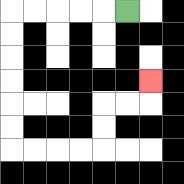{'start': '[5, 0]', 'end': '[6, 3]', 'path_directions': 'L,L,L,L,L,D,D,D,D,D,D,R,R,R,R,U,U,R,R,U', 'path_coordinates': '[[5, 0], [4, 0], [3, 0], [2, 0], [1, 0], [0, 0], [0, 1], [0, 2], [0, 3], [0, 4], [0, 5], [0, 6], [1, 6], [2, 6], [3, 6], [4, 6], [4, 5], [4, 4], [5, 4], [6, 4], [6, 3]]'}